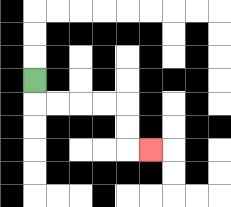{'start': '[1, 3]', 'end': '[6, 6]', 'path_directions': 'D,R,R,R,R,D,D,R', 'path_coordinates': '[[1, 3], [1, 4], [2, 4], [3, 4], [4, 4], [5, 4], [5, 5], [5, 6], [6, 6]]'}